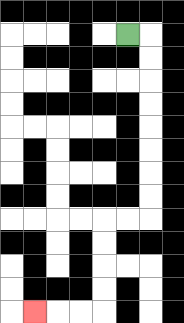{'start': '[5, 1]', 'end': '[1, 13]', 'path_directions': 'R,D,D,D,D,D,D,D,D,L,L,D,D,D,D,L,L,L', 'path_coordinates': '[[5, 1], [6, 1], [6, 2], [6, 3], [6, 4], [6, 5], [6, 6], [6, 7], [6, 8], [6, 9], [5, 9], [4, 9], [4, 10], [4, 11], [4, 12], [4, 13], [3, 13], [2, 13], [1, 13]]'}